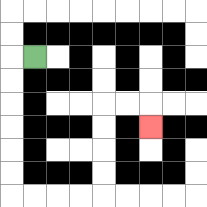{'start': '[1, 2]', 'end': '[6, 5]', 'path_directions': 'L,D,D,D,D,D,D,R,R,R,R,U,U,U,U,R,R,D', 'path_coordinates': '[[1, 2], [0, 2], [0, 3], [0, 4], [0, 5], [0, 6], [0, 7], [0, 8], [1, 8], [2, 8], [3, 8], [4, 8], [4, 7], [4, 6], [4, 5], [4, 4], [5, 4], [6, 4], [6, 5]]'}